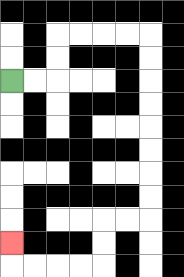{'start': '[0, 3]', 'end': '[0, 10]', 'path_directions': 'R,R,U,U,R,R,R,R,D,D,D,D,D,D,D,D,L,L,D,D,L,L,L,L,U', 'path_coordinates': '[[0, 3], [1, 3], [2, 3], [2, 2], [2, 1], [3, 1], [4, 1], [5, 1], [6, 1], [6, 2], [6, 3], [6, 4], [6, 5], [6, 6], [6, 7], [6, 8], [6, 9], [5, 9], [4, 9], [4, 10], [4, 11], [3, 11], [2, 11], [1, 11], [0, 11], [0, 10]]'}